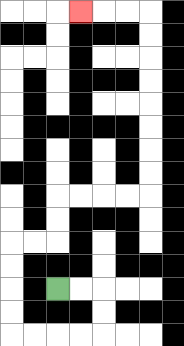{'start': '[2, 12]', 'end': '[3, 0]', 'path_directions': 'R,R,D,D,L,L,L,L,U,U,U,U,R,R,U,U,R,R,R,R,U,U,U,U,U,U,U,U,L,L,L', 'path_coordinates': '[[2, 12], [3, 12], [4, 12], [4, 13], [4, 14], [3, 14], [2, 14], [1, 14], [0, 14], [0, 13], [0, 12], [0, 11], [0, 10], [1, 10], [2, 10], [2, 9], [2, 8], [3, 8], [4, 8], [5, 8], [6, 8], [6, 7], [6, 6], [6, 5], [6, 4], [6, 3], [6, 2], [6, 1], [6, 0], [5, 0], [4, 0], [3, 0]]'}